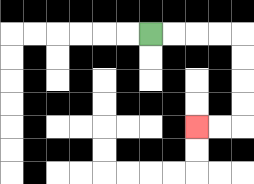{'start': '[6, 1]', 'end': '[8, 5]', 'path_directions': 'R,R,R,R,D,D,D,D,L,L', 'path_coordinates': '[[6, 1], [7, 1], [8, 1], [9, 1], [10, 1], [10, 2], [10, 3], [10, 4], [10, 5], [9, 5], [8, 5]]'}